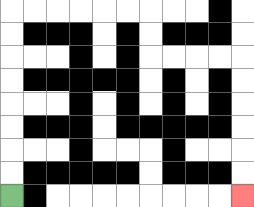{'start': '[0, 8]', 'end': '[10, 8]', 'path_directions': 'U,U,U,U,U,U,U,U,R,R,R,R,R,R,D,D,R,R,R,R,D,D,D,D,D,D', 'path_coordinates': '[[0, 8], [0, 7], [0, 6], [0, 5], [0, 4], [0, 3], [0, 2], [0, 1], [0, 0], [1, 0], [2, 0], [3, 0], [4, 0], [5, 0], [6, 0], [6, 1], [6, 2], [7, 2], [8, 2], [9, 2], [10, 2], [10, 3], [10, 4], [10, 5], [10, 6], [10, 7], [10, 8]]'}